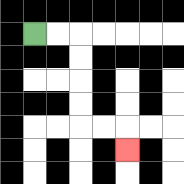{'start': '[1, 1]', 'end': '[5, 6]', 'path_directions': 'R,R,D,D,D,D,R,R,D', 'path_coordinates': '[[1, 1], [2, 1], [3, 1], [3, 2], [3, 3], [3, 4], [3, 5], [4, 5], [5, 5], [5, 6]]'}